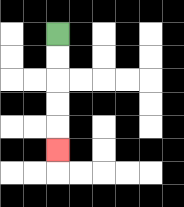{'start': '[2, 1]', 'end': '[2, 6]', 'path_directions': 'D,D,D,D,D', 'path_coordinates': '[[2, 1], [2, 2], [2, 3], [2, 4], [2, 5], [2, 6]]'}